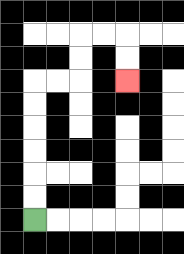{'start': '[1, 9]', 'end': '[5, 3]', 'path_directions': 'U,U,U,U,U,U,R,R,U,U,R,R,D,D', 'path_coordinates': '[[1, 9], [1, 8], [1, 7], [1, 6], [1, 5], [1, 4], [1, 3], [2, 3], [3, 3], [3, 2], [3, 1], [4, 1], [5, 1], [5, 2], [5, 3]]'}